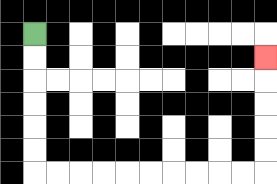{'start': '[1, 1]', 'end': '[11, 2]', 'path_directions': 'D,D,D,D,D,D,R,R,R,R,R,R,R,R,R,R,U,U,U,U,U', 'path_coordinates': '[[1, 1], [1, 2], [1, 3], [1, 4], [1, 5], [1, 6], [1, 7], [2, 7], [3, 7], [4, 7], [5, 7], [6, 7], [7, 7], [8, 7], [9, 7], [10, 7], [11, 7], [11, 6], [11, 5], [11, 4], [11, 3], [11, 2]]'}